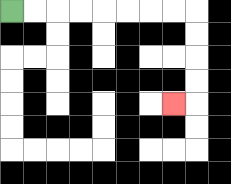{'start': '[0, 0]', 'end': '[7, 4]', 'path_directions': 'R,R,R,R,R,R,R,R,D,D,D,D,L', 'path_coordinates': '[[0, 0], [1, 0], [2, 0], [3, 0], [4, 0], [5, 0], [6, 0], [7, 0], [8, 0], [8, 1], [8, 2], [8, 3], [8, 4], [7, 4]]'}